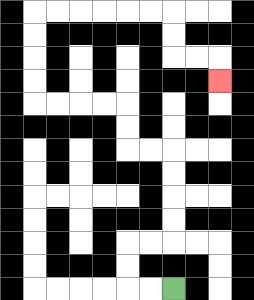{'start': '[7, 12]', 'end': '[9, 3]', 'path_directions': 'L,L,U,U,R,R,U,U,U,U,L,L,U,U,L,L,L,L,U,U,U,U,R,R,R,R,R,R,D,D,R,R,D', 'path_coordinates': '[[7, 12], [6, 12], [5, 12], [5, 11], [5, 10], [6, 10], [7, 10], [7, 9], [7, 8], [7, 7], [7, 6], [6, 6], [5, 6], [5, 5], [5, 4], [4, 4], [3, 4], [2, 4], [1, 4], [1, 3], [1, 2], [1, 1], [1, 0], [2, 0], [3, 0], [4, 0], [5, 0], [6, 0], [7, 0], [7, 1], [7, 2], [8, 2], [9, 2], [9, 3]]'}